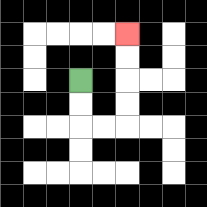{'start': '[3, 3]', 'end': '[5, 1]', 'path_directions': 'D,D,R,R,U,U,U,U', 'path_coordinates': '[[3, 3], [3, 4], [3, 5], [4, 5], [5, 5], [5, 4], [5, 3], [5, 2], [5, 1]]'}